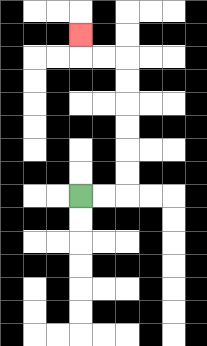{'start': '[3, 8]', 'end': '[3, 1]', 'path_directions': 'R,R,U,U,U,U,U,U,L,L,U', 'path_coordinates': '[[3, 8], [4, 8], [5, 8], [5, 7], [5, 6], [5, 5], [5, 4], [5, 3], [5, 2], [4, 2], [3, 2], [3, 1]]'}